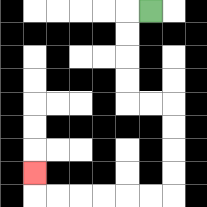{'start': '[6, 0]', 'end': '[1, 7]', 'path_directions': 'L,D,D,D,D,R,R,D,D,D,D,L,L,L,L,L,L,U', 'path_coordinates': '[[6, 0], [5, 0], [5, 1], [5, 2], [5, 3], [5, 4], [6, 4], [7, 4], [7, 5], [7, 6], [7, 7], [7, 8], [6, 8], [5, 8], [4, 8], [3, 8], [2, 8], [1, 8], [1, 7]]'}